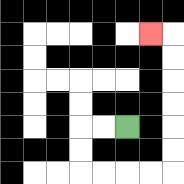{'start': '[5, 5]', 'end': '[6, 1]', 'path_directions': 'L,L,D,D,R,R,R,R,U,U,U,U,U,U,L', 'path_coordinates': '[[5, 5], [4, 5], [3, 5], [3, 6], [3, 7], [4, 7], [5, 7], [6, 7], [7, 7], [7, 6], [7, 5], [7, 4], [7, 3], [7, 2], [7, 1], [6, 1]]'}